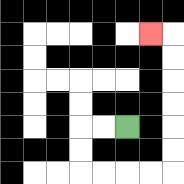{'start': '[5, 5]', 'end': '[6, 1]', 'path_directions': 'L,L,D,D,R,R,R,R,U,U,U,U,U,U,L', 'path_coordinates': '[[5, 5], [4, 5], [3, 5], [3, 6], [3, 7], [4, 7], [5, 7], [6, 7], [7, 7], [7, 6], [7, 5], [7, 4], [7, 3], [7, 2], [7, 1], [6, 1]]'}